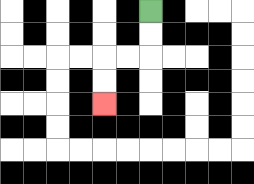{'start': '[6, 0]', 'end': '[4, 4]', 'path_directions': 'D,D,L,L,D,D', 'path_coordinates': '[[6, 0], [6, 1], [6, 2], [5, 2], [4, 2], [4, 3], [4, 4]]'}